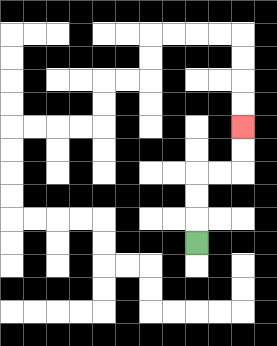{'start': '[8, 10]', 'end': '[10, 5]', 'path_directions': 'U,U,U,R,R,U,U', 'path_coordinates': '[[8, 10], [8, 9], [8, 8], [8, 7], [9, 7], [10, 7], [10, 6], [10, 5]]'}